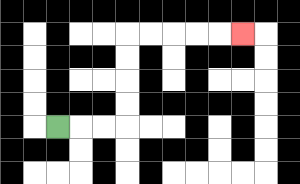{'start': '[2, 5]', 'end': '[10, 1]', 'path_directions': 'R,R,R,U,U,U,U,R,R,R,R,R', 'path_coordinates': '[[2, 5], [3, 5], [4, 5], [5, 5], [5, 4], [5, 3], [5, 2], [5, 1], [6, 1], [7, 1], [8, 1], [9, 1], [10, 1]]'}